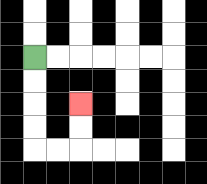{'start': '[1, 2]', 'end': '[3, 4]', 'path_directions': 'D,D,D,D,R,R,U,U', 'path_coordinates': '[[1, 2], [1, 3], [1, 4], [1, 5], [1, 6], [2, 6], [3, 6], [3, 5], [3, 4]]'}